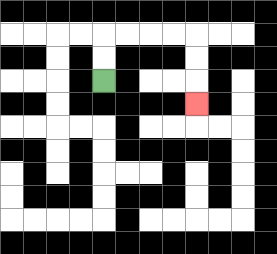{'start': '[4, 3]', 'end': '[8, 4]', 'path_directions': 'U,U,R,R,R,R,D,D,D', 'path_coordinates': '[[4, 3], [4, 2], [4, 1], [5, 1], [6, 1], [7, 1], [8, 1], [8, 2], [8, 3], [8, 4]]'}